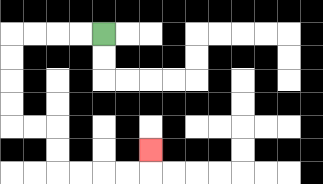{'start': '[4, 1]', 'end': '[6, 6]', 'path_directions': 'L,L,L,L,D,D,D,D,R,R,D,D,R,R,R,R,U', 'path_coordinates': '[[4, 1], [3, 1], [2, 1], [1, 1], [0, 1], [0, 2], [0, 3], [0, 4], [0, 5], [1, 5], [2, 5], [2, 6], [2, 7], [3, 7], [4, 7], [5, 7], [6, 7], [6, 6]]'}